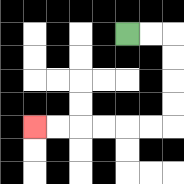{'start': '[5, 1]', 'end': '[1, 5]', 'path_directions': 'R,R,D,D,D,D,L,L,L,L,L,L', 'path_coordinates': '[[5, 1], [6, 1], [7, 1], [7, 2], [7, 3], [7, 4], [7, 5], [6, 5], [5, 5], [4, 5], [3, 5], [2, 5], [1, 5]]'}